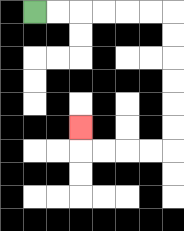{'start': '[1, 0]', 'end': '[3, 5]', 'path_directions': 'R,R,R,R,R,R,D,D,D,D,D,D,L,L,L,L,U', 'path_coordinates': '[[1, 0], [2, 0], [3, 0], [4, 0], [5, 0], [6, 0], [7, 0], [7, 1], [7, 2], [7, 3], [7, 4], [7, 5], [7, 6], [6, 6], [5, 6], [4, 6], [3, 6], [3, 5]]'}